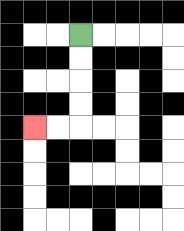{'start': '[3, 1]', 'end': '[1, 5]', 'path_directions': 'D,D,D,D,L,L', 'path_coordinates': '[[3, 1], [3, 2], [3, 3], [3, 4], [3, 5], [2, 5], [1, 5]]'}